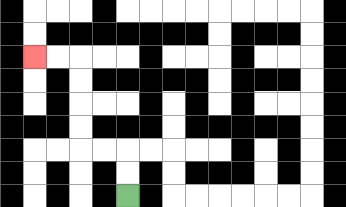{'start': '[5, 8]', 'end': '[1, 2]', 'path_directions': 'U,U,L,L,U,U,U,U,L,L', 'path_coordinates': '[[5, 8], [5, 7], [5, 6], [4, 6], [3, 6], [3, 5], [3, 4], [3, 3], [3, 2], [2, 2], [1, 2]]'}